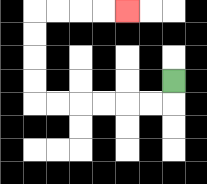{'start': '[7, 3]', 'end': '[5, 0]', 'path_directions': 'D,L,L,L,L,L,L,U,U,U,U,R,R,R,R', 'path_coordinates': '[[7, 3], [7, 4], [6, 4], [5, 4], [4, 4], [3, 4], [2, 4], [1, 4], [1, 3], [1, 2], [1, 1], [1, 0], [2, 0], [3, 0], [4, 0], [5, 0]]'}